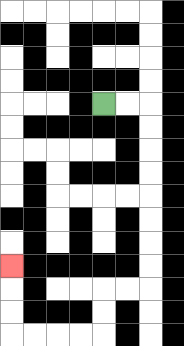{'start': '[4, 4]', 'end': '[0, 11]', 'path_directions': 'R,R,D,D,D,D,D,D,D,D,L,L,D,D,L,L,L,L,U,U,U', 'path_coordinates': '[[4, 4], [5, 4], [6, 4], [6, 5], [6, 6], [6, 7], [6, 8], [6, 9], [6, 10], [6, 11], [6, 12], [5, 12], [4, 12], [4, 13], [4, 14], [3, 14], [2, 14], [1, 14], [0, 14], [0, 13], [0, 12], [0, 11]]'}